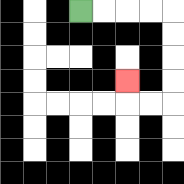{'start': '[3, 0]', 'end': '[5, 3]', 'path_directions': 'R,R,R,R,D,D,D,D,L,L,U', 'path_coordinates': '[[3, 0], [4, 0], [5, 0], [6, 0], [7, 0], [7, 1], [7, 2], [7, 3], [7, 4], [6, 4], [5, 4], [5, 3]]'}